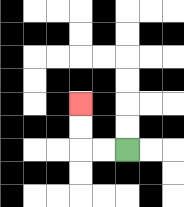{'start': '[5, 6]', 'end': '[3, 4]', 'path_directions': 'L,L,U,U', 'path_coordinates': '[[5, 6], [4, 6], [3, 6], [3, 5], [3, 4]]'}